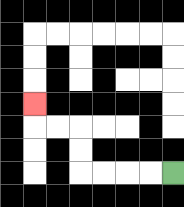{'start': '[7, 7]', 'end': '[1, 4]', 'path_directions': 'L,L,L,L,U,U,L,L,U', 'path_coordinates': '[[7, 7], [6, 7], [5, 7], [4, 7], [3, 7], [3, 6], [3, 5], [2, 5], [1, 5], [1, 4]]'}